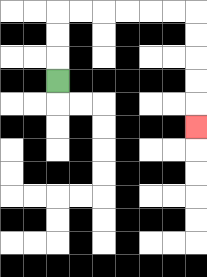{'start': '[2, 3]', 'end': '[8, 5]', 'path_directions': 'U,U,U,R,R,R,R,R,R,D,D,D,D,D', 'path_coordinates': '[[2, 3], [2, 2], [2, 1], [2, 0], [3, 0], [4, 0], [5, 0], [6, 0], [7, 0], [8, 0], [8, 1], [8, 2], [8, 3], [8, 4], [8, 5]]'}